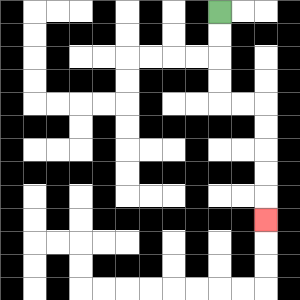{'start': '[9, 0]', 'end': '[11, 9]', 'path_directions': 'D,D,D,D,R,R,D,D,D,D,D', 'path_coordinates': '[[9, 0], [9, 1], [9, 2], [9, 3], [9, 4], [10, 4], [11, 4], [11, 5], [11, 6], [11, 7], [11, 8], [11, 9]]'}